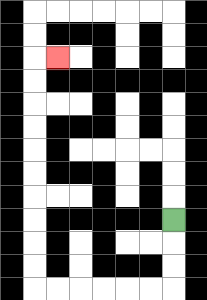{'start': '[7, 9]', 'end': '[2, 2]', 'path_directions': 'D,D,D,L,L,L,L,L,L,U,U,U,U,U,U,U,U,U,U,R', 'path_coordinates': '[[7, 9], [7, 10], [7, 11], [7, 12], [6, 12], [5, 12], [4, 12], [3, 12], [2, 12], [1, 12], [1, 11], [1, 10], [1, 9], [1, 8], [1, 7], [1, 6], [1, 5], [1, 4], [1, 3], [1, 2], [2, 2]]'}